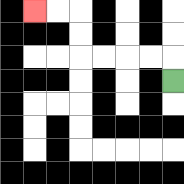{'start': '[7, 3]', 'end': '[1, 0]', 'path_directions': 'U,L,L,L,L,U,U,L,L', 'path_coordinates': '[[7, 3], [7, 2], [6, 2], [5, 2], [4, 2], [3, 2], [3, 1], [3, 0], [2, 0], [1, 0]]'}